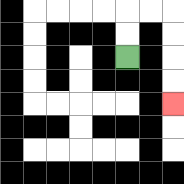{'start': '[5, 2]', 'end': '[7, 4]', 'path_directions': 'U,U,R,R,D,D,D,D', 'path_coordinates': '[[5, 2], [5, 1], [5, 0], [6, 0], [7, 0], [7, 1], [7, 2], [7, 3], [7, 4]]'}